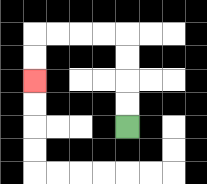{'start': '[5, 5]', 'end': '[1, 3]', 'path_directions': 'U,U,U,U,L,L,L,L,D,D', 'path_coordinates': '[[5, 5], [5, 4], [5, 3], [5, 2], [5, 1], [4, 1], [3, 1], [2, 1], [1, 1], [1, 2], [1, 3]]'}